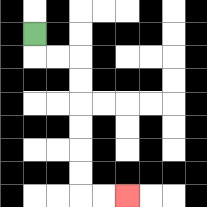{'start': '[1, 1]', 'end': '[5, 8]', 'path_directions': 'D,R,R,D,D,D,D,D,D,R,R', 'path_coordinates': '[[1, 1], [1, 2], [2, 2], [3, 2], [3, 3], [3, 4], [3, 5], [3, 6], [3, 7], [3, 8], [4, 8], [5, 8]]'}